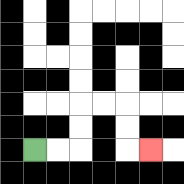{'start': '[1, 6]', 'end': '[6, 6]', 'path_directions': 'R,R,U,U,R,R,D,D,R', 'path_coordinates': '[[1, 6], [2, 6], [3, 6], [3, 5], [3, 4], [4, 4], [5, 4], [5, 5], [5, 6], [6, 6]]'}